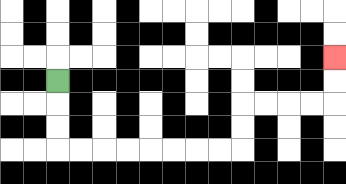{'start': '[2, 3]', 'end': '[14, 2]', 'path_directions': 'D,D,D,R,R,R,R,R,R,R,R,U,U,R,R,R,R,U,U', 'path_coordinates': '[[2, 3], [2, 4], [2, 5], [2, 6], [3, 6], [4, 6], [5, 6], [6, 6], [7, 6], [8, 6], [9, 6], [10, 6], [10, 5], [10, 4], [11, 4], [12, 4], [13, 4], [14, 4], [14, 3], [14, 2]]'}